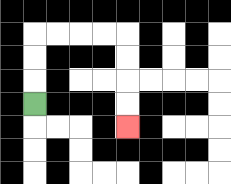{'start': '[1, 4]', 'end': '[5, 5]', 'path_directions': 'U,U,U,R,R,R,R,D,D,D,D', 'path_coordinates': '[[1, 4], [1, 3], [1, 2], [1, 1], [2, 1], [3, 1], [4, 1], [5, 1], [5, 2], [5, 3], [5, 4], [5, 5]]'}